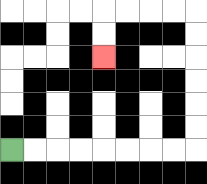{'start': '[0, 6]', 'end': '[4, 2]', 'path_directions': 'R,R,R,R,R,R,R,R,U,U,U,U,U,U,L,L,L,L,D,D', 'path_coordinates': '[[0, 6], [1, 6], [2, 6], [3, 6], [4, 6], [5, 6], [6, 6], [7, 6], [8, 6], [8, 5], [8, 4], [8, 3], [8, 2], [8, 1], [8, 0], [7, 0], [6, 0], [5, 0], [4, 0], [4, 1], [4, 2]]'}